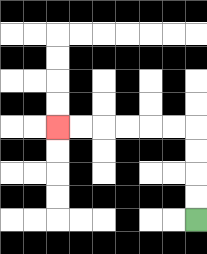{'start': '[8, 9]', 'end': '[2, 5]', 'path_directions': 'U,U,U,U,L,L,L,L,L,L', 'path_coordinates': '[[8, 9], [8, 8], [8, 7], [8, 6], [8, 5], [7, 5], [6, 5], [5, 5], [4, 5], [3, 5], [2, 5]]'}